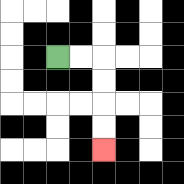{'start': '[2, 2]', 'end': '[4, 6]', 'path_directions': 'R,R,D,D,D,D', 'path_coordinates': '[[2, 2], [3, 2], [4, 2], [4, 3], [4, 4], [4, 5], [4, 6]]'}